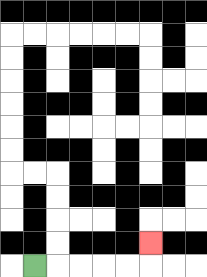{'start': '[1, 11]', 'end': '[6, 10]', 'path_directions': 'R,R,R,R,R,U', 'path_coordinates': '[[1, 11], [2, 11], [3, 11], [4, 11], [5, 11], [6, 11], [6, 10]]'}